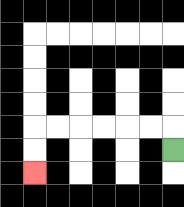{'start': '[7, 6]', 'end': '[1, 7]', 'path_directions': 'U,L,L,L,L,L,L,D,D', 'path_coordinates': '[[7, 6], [7, 5], [6, 5], [5, 5], [4, 5], [3, 5], [2, 5], [1, 5], [1, 6], [1, 7]]'}